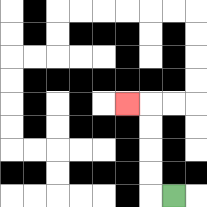{'start': '[7, 8]', 'end': '[5, 4]', 'path_directions': 'L,U,U,U,U,L', 'path_coordinates': '[[7, 8], [6, 8], [6, 7], [6, 6], [6, 5], [6, 4], [5, 4]]'}